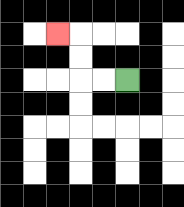{'start': '[5, 3]', 'end': '[2, 1]', 'path_directions': 'L,L,U,U,L', 'path_coordinates': '[[5, 3], [4, 3], [3, 3], [3, 2], [3, 1], [2, 1]]'}